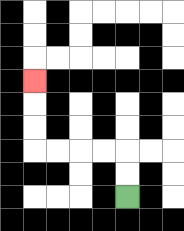{'start': '[5, 8]', 'end': '[1, 3]', 'path_directions': 'U,U,L,L,L,L,U,U,U', 'path_coordinates': '[[5, 8], [5, 7], [5, 6], [4, 6], [3, 6], [2, 6], [1, 6], [1, 5], [1, 4], [1, 3]]'}